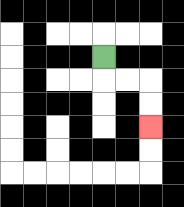{'start': '[4, 2]', 'end': '[6, 5]', 'path_directions': 'D,R,R,D,D', 'path_coordinates': '[[4, 2], [4, 3], [5, 3], [6, 3], [6, 4], [6, 5]]'}